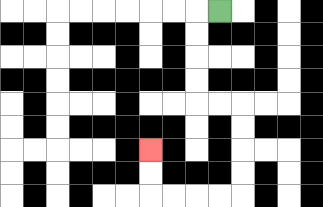{'start': '[9, 0]', 'end': '[6, 6]', 'path_directions': 'L,D,D,D,D,R,R,D,D,D,D,L,L,L,L,U,U', 'path_coordinates': '[[9, 0], [8, 0], [8, 1], [8, 2], [8, 3], [8, 4], [9, 4], [10, 4], [10, 5], [10, 6], [10, 7], [10, 8], [9, 8], [8, 8], [7, 8], [6, 8], [6, 7], [6, 6]]'}